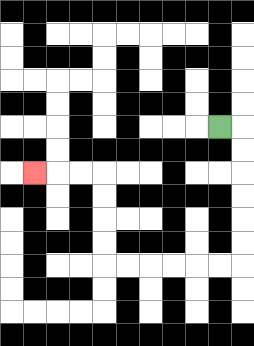{'start': '[9, 5]', 'end': '[1, 7]', 'path_directions': 'R,D,D,D,D,D,D,L,L,L,L,L,L,U,U,U,U,L,L,L', 'path_coordinates': '[[9, 5], [10, 5], [10, 6], [10, 7], [10, 8], [10, 9], [10, 10], [10, 11], [9, 11], [8, 11], [7, 11], [6, 11], [5, 11], [4, 11], [4, 10], [4, 9], [4, 8], [4, 7], [3, 7], [2, 7], [1, 7]]'}